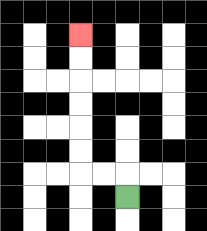{'start': '[5, 8]', 'end': '[3, 1]', 'path_directions': 'U,L,L,U,U,U,U,U,U', 'path_coordinates': '[[5, 8], [5, 7], [4, 7], [3, 7], [3, 6], [3, 5], [3, 4], [3, 3], [3, 2], [3, 1]]'}